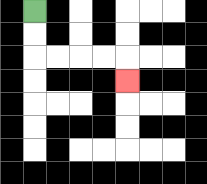{'start': '[1, 0]', 'end': '[5, 3]', 'path_directions': 'D,D,R,R,R,R,D', 'path_coordinates': '[[1, 0], [1, 1], [1, 2], [2, 2], [3, 2], [4, 2], [5, 2], [5, 3]]'}